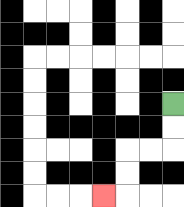{'start': '[7, 4]', 'end': '[4, 8]', 'path_directions': 'D,D,L,L,D,D,L', 'path_coordinates': '[[7, 4], [7, 5], [7, 6], [6, 6], [5, 6], [5, 7], [5, 8], [4, 8]]'}